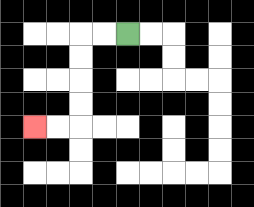{'start': '[5, 1]', 'end': '[1, 5]', 'path_directions': 'L,L,D,D,D,D,L,L', 'path_coordinates': '[[5, 1], [4, 1], [3, 1], [3, 2], [3, 3], [3, 4], [3, 5], [2, 5], [1, 5]]'}